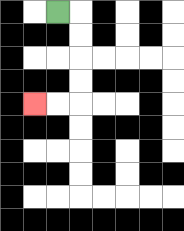{'start': '[2, 0]', 'end': '[1, 4]', 'path_directions': 'R,D,D,D,D,L,L', 'path_coordinates': '[[2, 0], [3, 0], [3, 1], [3, 2], [3, 3], [3, 4], [2, 4], [1, 4]]'}